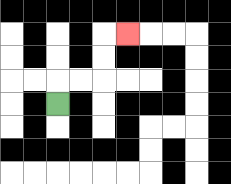{'start': '[2, 4]', 'end': '[5, 1]', 'path_directions': 'U,R,R,U,U,R', 'path_coordinates': '[[2, 4], [2, 3], [3, 3], [4, 3], [4, 2], [4, 1], [5, 1]]'}